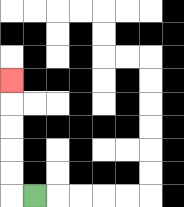{'start': '[1, 8]', 'end': '[0, 3]', 'path_directions': 'L,U,U,U,U,U', 'path_coordinates': '[[1, 8], [0, 8], [0, 7], [0, 6], [0, 5], [0, 4], [0, 3]]'}